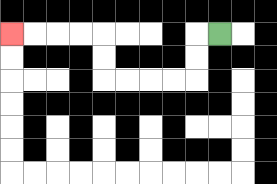{'start': '[9, 1]', 'end': '[0, 1]', 'path_directions': 'L,D,D,L,L,L,L,U,U,L,L,L,L', 'path_coordinates': '[[9, 1], [8, 1], [8, 2], [8, 3], [7, 3], [6, 3], [5, 3], [4, 3], [4, 2], [4, 1], [3, 1], [2, 1], [1, 1], [0, 1]]'}